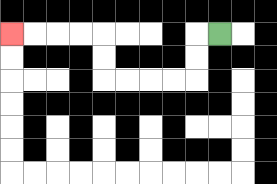{'start': '[9, 1]', 'end': '[0, 1]', 'path_directions': 'L,D,D,L,L,L,L,U,U,L,L,L,L', 'path_coordinates': '[[9, 1], [8, 1], [8, 2], [8, 3], [7, 3], [6, 3], [5, 3], [4, 3], [4, 2], [4, 1], [3, 1], [2, 1], [1, 1], [0, 1]]'}